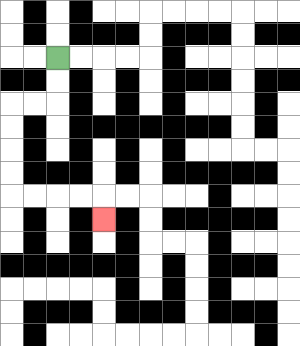{'start': '[2, 2]', 'end': '[4, 9]', 'path_directions': 'D,D,L,L,D,D,D,D,R,R,R,R,D', 'path_coordinates': '[[2, 2], [2, 3], [2, 4], [1, 4], [0, 4], [0, 5], [0, 6], [0, 7], [0, 8], [1, 8], [2, 8], [3, 8], [4, 8], [4, 9]]'}